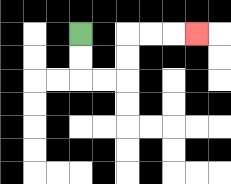{'start': '[3, 1]', 'end': '[8, 1]', 'path_directions': 'D,D,R,R,U,U,R,R,R', 'path_coordinates': '[[3, 1], [3, 2], [3, 3], [4, 3], [5, 3], [5, 2], [5, 1], [6, 1], [7, 1], [8, 1]]'}